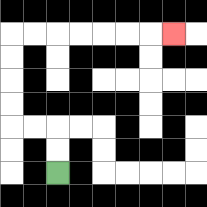{'start': '[2, 7]', 'end': '[7, 1]', 'path_directions': 'U,U,L,L,U,U,U,U,R,R,R,R,R,R,R', 'path_coordinates': '[[2, 7], [2, 6], [2, 5], [1, 5], [0, 5], [0, 4], [0, 3], [0, 2], [0, 1], [1, 1], [2, 1], [3, 1], [4, 1], [5, 1], [6, 1], [7, 1]]'}